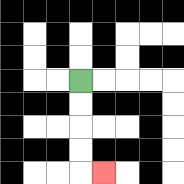{'start': '[3, 3]', 'end': '[4, 7]', 'path_directions': 'D,D,D,D,R', 'path_coordinates': '[[3, 3], [3, 4], [3, 5], [3, 6], [3, 7], [4, 7]]'}